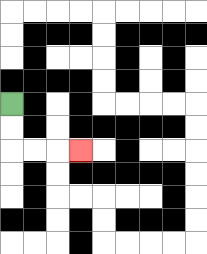{'start': '[0, 4]', 'end': '[3, 6]', 'path_directions': 'D,D,R,R,R', 'path_coordinates': '[[0, 4], [0, 5], [0, 6], [1, 6], [2, 6], [3, 6]]'}